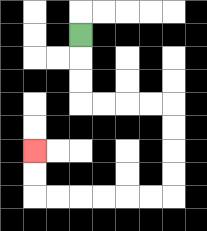{'start': '[3, 1]', 'end': '[1, 6]', 'path_directions': 'D,D,D,R,R,R,R,D,D,D,D,L,L,L,L,L,L,U,U', 'path_coordinates': '[[3, 1], [3, 2], [3, 3], [3, 4], [4, 4], [5, 4], [6, 4], [7, 4], [7, 5], [7, 6], [7, 7], [7, 8], [6, 8], [5, 8], [4, 8], [3, 8], [2, 8], [1, 8], [1, 7], [1, 6]]'}